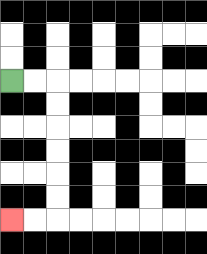{'start': '[0, 3]', 'end': '[0, 9]', 'path_directions': 'R,R,D,D,D,D,D,D,L,L', 'path_coordinates': '[[0, 3], [1, 3], [2, 3], [2, 4], [2, 5], [2, 6], [2, 7], [2, 8], [2, 9], [1, 9], [0, 9]]'}